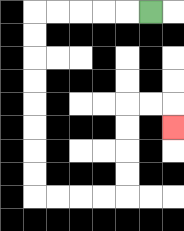{'start': '[6, 0]', 'end': '[7, 5]', 'path_directions': 'L,L,L,L,L,D,D,D,D,D,D,D,D,R,R,R,R,U,U,U,U,R,R,D', 'path_coordinates': '[[6, 0], [5, 0], [4, 0], [3, 0], [2, 0], [1, 0], [1, 1], [1, 2], [1, 3], [1, 4], [1, 5], [1, 6], [1, 7], [1, 8], [2, 8], [3, 8], [4, 8], [5, 8], [5, 7], [5, 6], [5, 5], [5, 4], [6, 4], [7, 4], [7, 5]]'}